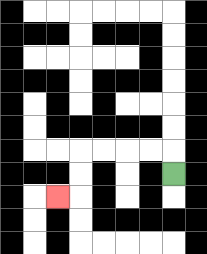{'start': '[7, 7]', 'end': '[2, 8]', 'path_directions': 'U,L,L,L,L,D,D,L', 'path_coordinates': '[[7, 7], [7, 6], [6, 6], [5, 6], [4, 6], [3, 6], [3, 7], [3, 8], [2, 8]]'}